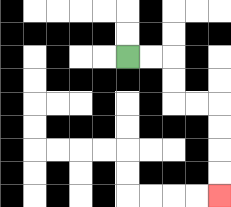{'start': '[5, 2]', 'end': '[9, 8]', 'path_directions': 'R,R,D,D,R,R,D,D,D,D', 'path_coordinates': '[[5, 2], [6, 2], [7, 2], [7, 3], [7, 4], [8, 4], [9, 4], [9, 5], [9, 6], [9, 7], [9, 8]]'}